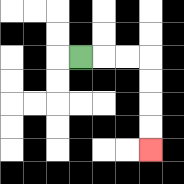{'start': '[3, 2]', 'end': '[6, 6]', 'path_directions': 'R,R,R,D,D,D,D', 'path_coordinates': '[[3, 2], [4, 2], [5, 2], [6, 2], [6, 3], [6, 4], [6, 5], [6, 6]]'}